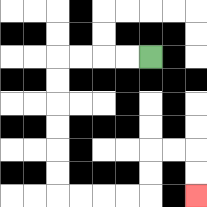{'start': '[6, 2]', 'end': '[8, 8]', 'path_directions': 'L,L,L,L,D,D,D,D,D,D,R,R,R,R,U,U,R,R,D,D', 'path_coordinates': '[[6, 2], [5, 2], [4, 2], [3, 2], [2, 2], [2, 3], [2, 4], [2, 5], [2, 6], [2, 7], [2, 8], [3, 8], [4, 8], [5, 8], [6, 8], [6, 7], [6, 6], [7, 6], [8, 6], [8, 7], [8, 8]]'}